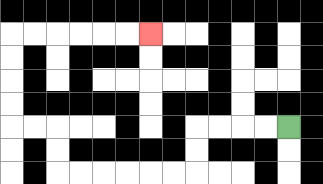{'start': '[12, 5]', 'end': '[6, 1]', 'path_directions': 'L,L,L,L,D,D,L,L,L,L,L,L,U,U,L,L,U,U,U,U,R,R,R,R,R,R', 'path_coordinates': '[[12, 5], [11, 5], [10, 5], [9, 5], [8, 5], [8, 6], [8, 7], [7, 7], [6, 7], [5, 7], [4, 7], [3, 7], [2, 7], [2, 6], [2, 5], [1, 5], [0, 5], [0, 4], [0, 3], [0, 2], [0, 1], [1, 1], [2, 1], [3, 1], [4, 1], [5, 1], [6, 1]]'}